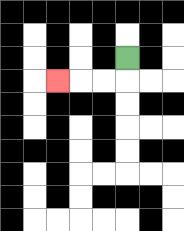{'start': '[5, 2]', 'end': '[2, 3]', 'path_directions': 'D,L,L,L', 'path_coordinates': '[[5, 2], [5, 3], [4, 3], [3, 3], [2, 3]]'}